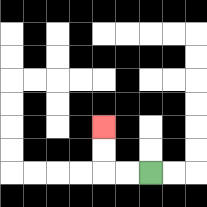{'start': '[6, 7]', 'end': '[4, 5]', 'path_directions': 'L,L,U,U', 'path_coordinates': '[[6, 7], [5, 7], [4, 7], [4, 6], [4, 5]]'}